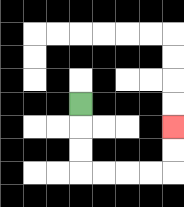{'start': '[3, 4]', 'end': '[7, 5]', 'path_directions': 'D,D,D,R,R,R,R,U,U', 'path_coordinates': '[[3, 4], [3, 5], [3, 6], [3, 7], [4, 7], [5, 7], [6, 7], [7, 7], [7, 6], [7, 5]]'}